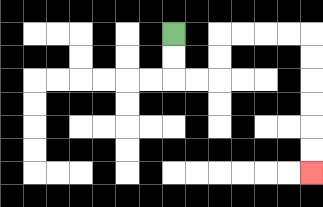{'start': '[7, 1]', 'end': '[13, 7]', 'path_directions': 'D,D,R,R,U,U,R,R,R,R,D,D,D,D,D,D', 'path_coordinates': '[[7, 1], [7, 2], [7, 3], [8, 3], [9, 3], [9, 2], [9, 1], [10, 1], [11, 1], [12, 1], [13, 1], [13, 2], [13, 3], [13, 4], [13, 5], [13, 6], [13, 7]]'}